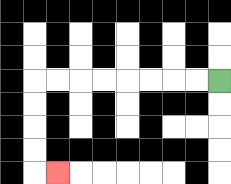{'start': '[9, 3]', 'end': '[2, 7]', 'path_directions': 'L,L,L,L,L,L,L,L,D,D,D,D,R', 'path_coordinates': '[[9, 3], [8, 3], [7, 3], [6, 3], [5, 3], [4, 3], [3, 3], [2, 3], [1, 3], [1, 4], [1, 5], [1, 6], [1, 7], [2, 7]]'}